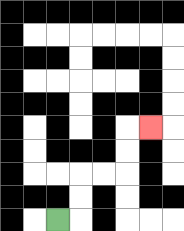{'start': '[2, 9]', 'end': '[6, 5]', 'path_directions': 'R,U,U,R,R,U,U,R', 'path_coordinates': '[[2, 9], [3, 9], [3, 8], [3, 7], [4, 7], [5, 7], [5, 6], [5, 5], [6, 5]]'}